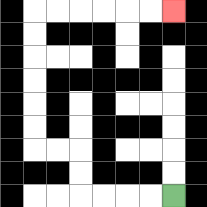{'start': '[7, 8]', 'end': '[7, 0]', 'path_directions': 'L,L,L,L,U,U,L,L,U,U,U,U,U,U,R,R,R,R,R,R', 'path_coordinates': '[[7, 8], [6, 8], [5, 8], [4, 8], [3, 8], [3, 7], [3, 6], [2, 6], [1, 6], [1, 5], [1, 4], [1, 3], [1, 2], [1, 1], [1, 0], [2, 0], [3, 0], [4, 0], [5, 0], [6, 0], [7, 0]]'}